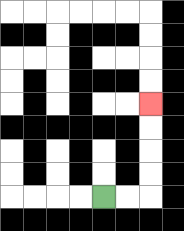{'start': '[4, 8]', 'end': '[6, 4]', 'path_directions': 'R,R,U,U,U,U', 'path_coordinates': '[[4, 8], [5, 8], [6, 8], [6, 7], [6, 6], [6, 5], [6, 4]]'}